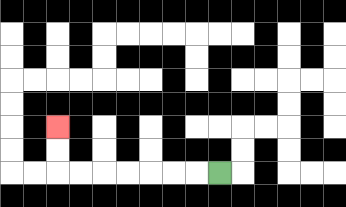{'start': '[9, 7]', 'end': '[2, 5]', 'path_directions': 'L,L,L,L,L,L,L,U,U', 'path_coordinates': '[[9, 7], [8, 7], [7, 7], [6, 7], [5, 7], [4, 7], [3, 7], [2, 7], [2, 6], [2, 5]]'}